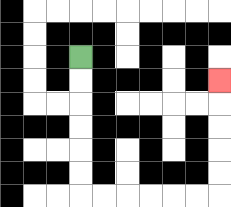{'start': '[3, 2]', 'end': '[9, 3]', 'path_directions': 'D,D,D,D,D,D,R,R,R,R,R,R,U,U,U,U,U', 'path_coordinates': '[[3, 2], [3, 3], [3, 4], [3, 5], [3, 6], [3, 7], [3, 8], [4, 8], [5, 8], [6, 8], [7, 8], [8, 8], [9, 8], [9, 7], [9, 6], [9, 5], [9, 4], [9, 3]]'}